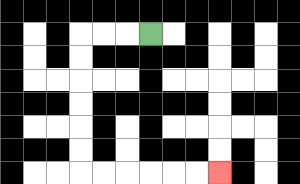{'start': '[6, 1]', 'end': '[9, 7]', 'path_directions': 'L,L,L,D,D,D,D,D,D,R,R,R,R,R,R', 'path_coordinates': '[[6, 1], [5, 1], [4, 1], [3, 1], [3, 2], [3, 3], [3, 4], [3, 5], [3, 6], [3, 7], [4, 7], [5, 7], [6, 7], [7, 7], [8, 7], [9, 7]]'}